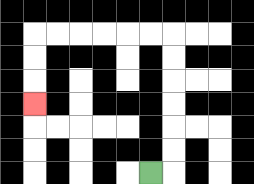{'start': '[6, 7]', 'end': '[1, 4]', 'path_directions': 'R,U,U,U,U,U,U,L,L,L,L,L,L,D,D,D', 'path_coordinates': '[[6, 7], [7, 7], [7, 6], [7, 5], [7, 4], [7, 3], [7, 2], [7, 1], [6, 1], [5, 1], [4, 1], [3, 1], [2, 1], [1, 1], [1, 2], [1, 3], [1, 4]]'}